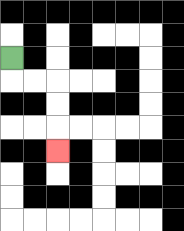{'start': '[0, 2]', 'end': '[2, 6]', 'path_directions': 'D,R,R,D,D,D', 'path_coordinates': '[[0, 2], [0, 3], [1, 3], [2, 3], [2, 4], [2, 5], [2, 6]]'}